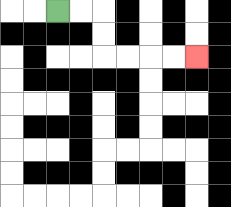{'start': '[2, 0]', 'end': '[8, 2]', 'path_directions': 'R,R,D,D,R,R,R,R', 'path_coordinates': '[[2, 0], [3, 0], [4, 0], [4, 1], [4, 2], [5, 2], [6, 2], [7, 2], [8, 2]]'}